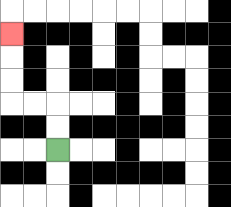{'start': '[2, 6]', 'end': '[0, 1]', 'path_directions': 'U,U,L,L,U,U,U', 'path_coordinates': '[[2, 6], [2, 5], [2, 4], [1, 4], [0, 4], [0, 3], [0, 2], [0, 1]]'}